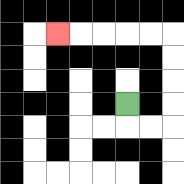{'start': '[5, 4]', 'end': '[2, 1]', 'path_directions': 'D,R,R,U,U,U,U,L,L,L,L,L', 'path_coordinates': '[[5, 4], [5, 5], [6, 5], [7, 5], [7, 4], [7, 3], [7, 2], [7, 1], [6, 1], [5, 1], [4, 1], [3, 1], [2, 1]]'}